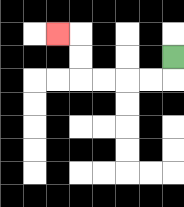{'start': '[7, 2]', 'end': '[2, 1]', 'path_directions': 'D,L,L,L,L,U,U,L', 'path_coordinates': '[[7, 2], [7, 3], [6, 3], [5, 3], [4, 3], [3, 3], [3, 2], [3, 1], [2, 1]]'}